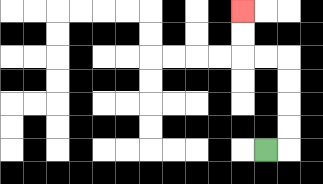{'start': '[11, 6]', 'end': '[10, 0]', 'path_directions': 'R,U,U,U,U,L,L,U,U', 'path_coordinates': '[[11, 6], [12, 6], [12, 5], [12, 4], [12, 3], [12, 2], [11, 2], [10, 2], [10, 1], [10, 0]]'}